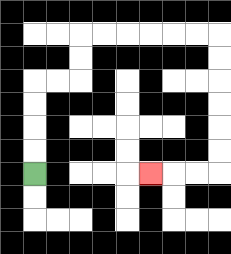{'start': '[1, 7]', 'end': '[6, 7]', 'path_directions': 'U,U,U,U,R,R,U,U,R,R,R,R,R,R,D,D,D,D,D,D,L,L,L', 'path_coordinates': '[[1, 7], [1, 6], [1, 5], [1, 4], [1, 3], [2, 3], [3, 3], [3, 2], [3, 1], [4, 1], [5, 1], [6, 1], [7, 1], [8, 1], [9, 1], [9, 2], [9, 3], [9, 4], [9, 5], [9, 6], [9, 7], [8, 7], [7, 7], [6, 7]]'}